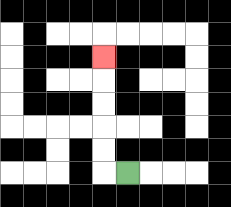{'start': '[5, 7]', 'end': '[4, 2]', 'path_directions': 'L,U,U,U,U,U', 'path_coordinates': '[[5, 7], [4, 7], [4, 6], [4, 5], [4, 4], [4, 3], [4, 2]]'}